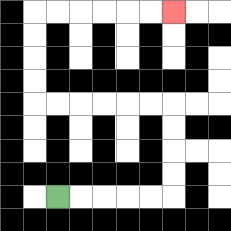{'start': '[2, 8]', 'end': '[7, 0]', 'path_directions': 'R,R,R,R,R,U,U,U,U,L,L,L,L,L,L,U,U,U,U,R,R,R,R,R,R', 'path_coordinates': '[[2, 8], [3, 8], [4, 8], [5, 8], [6, 8], [7, 8], [7, 7], [7, 6], [7, 5], [7, 4], [6, 4], [5, 4], [4, 4], [3, 4], [2, 4], [1, 4], [1, 3], [1, 2], [1, 1], [1, 0], [2, 0], [3, 0], [4, 0], [5, 0], [6, 0], [7, 0]]'}